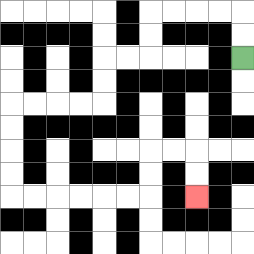{'start': '[10, 2]', 'end': '[8, 8]', 'path_directions': 'U,U,L,L,L,L,D,D,L,L,D,D,L,L,L,L,D,D,D,D,R,R,R,R,R,R,U,U,R,R,D,D', 'path_coordinates': '[[10, 2], [10, 1], [10, 0], [9, 0], [8, 0], [7, 0], [6, 0], [6, 1], [6, 2], [5, 2], [4, 2], [4, 3], [4, 4], [3, 4], [2, 4], [1, 4], [0, 4], [0, 5], [0, 6], [0, 7], [0, 8], [1, 8], [2, 8], [3, 8], [4, 8], [5, 8], [6, 8], [6, 7], [6, 6], [7, 6], [8, 6], [8, 7], [8, 8]]'}